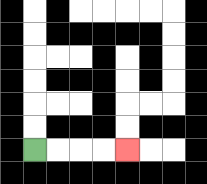{'start': '[1, 6]', 'end': '[5, 6]', 'path_directions': 'R,R,R,R', 'path_coordinates': '[[1, 6], [2, 6], [3, 6], [4, 6], [5, 6]]'}